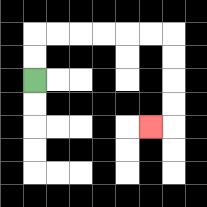{'start': '[1, 3]', 'end': '[6, 5]', 'path_directions': 'U,U,R,R,R,R,R,R,D,D,D,D,L', 'path_coordinates': '[[1, 3], [1, 2], [1, 1], [2, 1], [3, 1], [4, 1], [5, 1], [6, 1], [7, 1], [7, 2], [7, 3], [7, 4], [7, 5], [6, 5]]'}